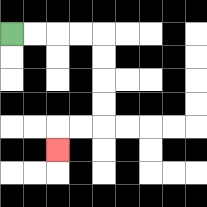{'start': '[0, 1]', 'end': '[2, 6]', 'path_directions': 'R,R,R,R,D,D,D,D,L,L,D', 'path_coordinates': '[[0, 1], [1, 1], [2, 1], [3, 1], [4, 1], [4, 2], [4, 3], [4, 4], [4, 5], [3, 5], [2, 5], [2, 6]]'}